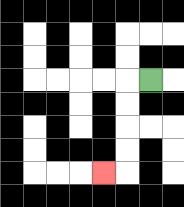{'start': '[6, 3]', 'end': '[4, 7]', 'path_directions': 'L,D,D,D,D,L', 'path_coordinates': '[[6, 3], [5, 3], [5, 4], [5, 5], [5, 6], [5, 7], [4, 7]]'}